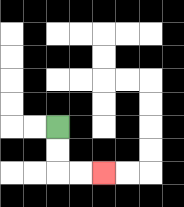{'start': '[2, 5]', 'end': '[4, 7]', 'path_directions': 'D,D,R,R', 'path_coordinates': '[[2, 5], [2, 6], [2, 7], [3, 7], [4, 7]]'}